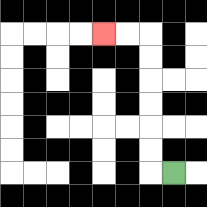{'start': '[7, 7]', 'end': '[4, 1]', 'path_directions': 'L,U,U,U,U,U,U,L,L', 'path_coordinates': '[[7, 7], [6, 7], [6, 6], [6, 5], [6, 4], [6, 3], [6, 2], [6, 1], [5, 1], [4, 1]]'}